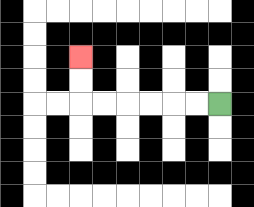{'start': '[9, 4]', 'end': '[3, 2]', 'path_directions': 'L,L,L,L,L,L,U,U', 'path_coordinates': '[[9, 4], [8, 4], [7, 4], [6, 4], [5, 4], [4, 4], [3, 4], [3, 3], [3, 2]]'}